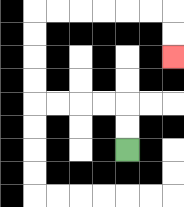{'start': '[5, 6]', 'end': '[7, 2]', 'path_directions': 'U,U,L,L,L,L,U,U,U,U,R,R,R,R,R,R,D,D', 'path_coordinates': '[[5, 6], [5, 5], [5, 4], [4, 4], [3, 4], [2, 4], [1, 4], [1, 3], [1, 2], [1, 1], [1, 0], [2, 0], [3, 0], [4, 0], [5, 0], [6, 0], [7, 0], [7, 1], [7, 2]]'}